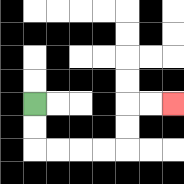{'start': '[1, 4]', 'end': '[7, 4]', 'path_directions': 'D,D,R,R,R,R,U,U,R,R', 'path_coordinates': '[[1, 4], [1, 5], [1, 6], [2, 6], [3, 6], [4, 6], [5, 6], [5, 5], [5, 4], [6, 4], [7, 4]]'}